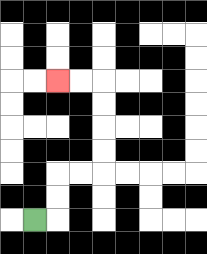{'start': '[1, 9]', 'end': '[2, 3]', 'path_directions': 'R,U,U,R,R,U,U,U,U,L,L', 'path_coordinates': '[[1, 9], [2, 9], [2, 8], [2, 7], [3, 7], [4, 7], [4, 6], [4, 5], [4, 4], [4, 3], [3, 3], [2, 3]]'}